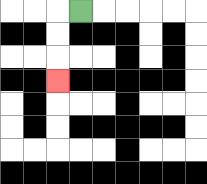{'start': '[3, 0]', 'end': '[2, 3]', 'path_directions': 'L,D,D,D', 'path_coordinates': '[[3, 0], [2, 0], [2, 1], [2, 2], [2, 3]]'}